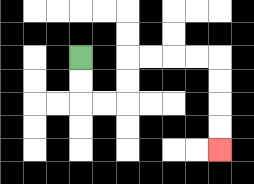{'start': '[3, 2]', 'end': '[9, 6]', 'path_directions': 'D,D,R,R,U,U,R,R,R,R,D,D,D,D', 'path_coordinates': '[[3, 2], [3, 3], [3, 4], [4, 4], [5, 4], [5, 3], [5, 2], [6, 2], [7, 2], [8, 2], [9, 2], [9, 3], [9, 4], [9, 5], [9, 6]]'}